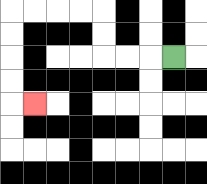{'start': '[7, 2]', 'end': '[1, 4]', 'path_directions': 'L,L,L,U,U,L,L,L,L,D,D,D,D,R', 'path_coordinates': '[[7, 2], [6, 2], [5, 2], [4, 2], [4, 1], [4, 0], [3, 0], [2, 0], [1, 0], [0, 0], [0, 1], [0, 2], [0, 3], [0, 4], [1, 4]]'}